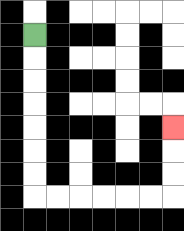{'start': '[1, 1]', 'end': '[7, 5]', 'path_directions': 'D,D,D,D,D,D,D,R,R,R,R,R,R,U,U,U', 'path_coordinates': '[[1, 1], [1, 2], [1, 3], [1, 4], [1, 5], [1, 6], [1, 7], [1, 8], [2, 8], [3, 8], [4, 8], [5, 8], [6, 8], [7, 8], [7, 7], [7, 6], [7, 5]]'}